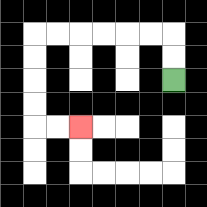{'start': '[7, 3]', 'end': '[3, 5]', 'path_directions': 'U,U,L,L,L,L,L,L,D,D,D,D,R,R', 'path_coordinates': '[[7, 3], [7, 2], [7, 1], [6, 1], [5, 1], [4, 1], [3, 1], [2, 1], [1, 1], [1, 2], [1, 3], [1, 4], [1, 5], [2, 5], [3, 5]]'}